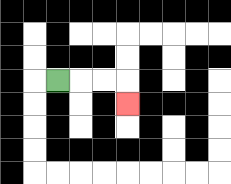{'start': '[2, 3]', 'end': '[5, 4]', 'path_directions': 'R,R,R,D', 'path_coordinates': '[[2, 3], [3, 3], [4, 3], [5, 3], [5, 4]]'}